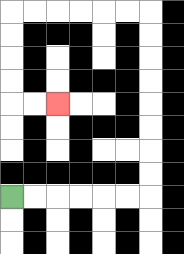{'start': '[0, 8]', 'end': '[2, 4]', 'path_directions': 'R,R,R,R,R,R,U,U,U,U,U,U,U,U,L,L,L,L,L,L,D,D,D,D,R,R', 'path_coordinates': '[[0, 8], [1, 8], [2, 8], [3, 8], [4, 8], [5, 8], [6, 8], [6, 7], [6, 6], [6, 5], [6, 4], [6, 3], [6, 2], [6, 1], [6, 0], [5, 0], [4, 0], [3, 0], [2, 0], [1, 0], [0, 0], [0, 1], [0, 2], [0, 3], [0, 4], [1, 4], [2, 4]]'}